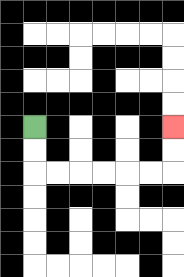{'start': '[1, 5]', 'end': '[7, 5]', 'path_directions': 'D,D,R,R,R,R,R,R,U,U', 'path_coordinates': '[[1, 5], [1, 6], [1, 7], [2, 7], [3, 7], [4, 7], [5, 7], [6, 7], [7, 7], [7, 6], [7, 5]]'}